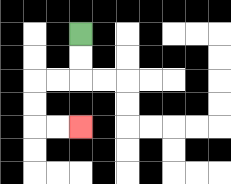{'start': '[3, 1]', 'end': '[3, 5]', 'path_directions': 'D,D,L,L,D,D,R,R', 'path_coordinates': '[[3, 1], [3, 2], [3, 3], [2, 3], [1, 3], [1, 4], [1, 5], [2, 5], [3, 5]]'}